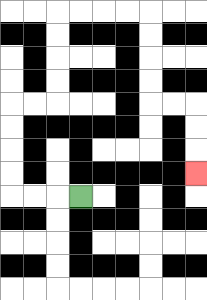{'start': '[3, 8]', 'end': '[8, 7]', 'path_directions': 'L,L,L,U,U,U,U,R,R,U,U,U,U,R,R,R,R,D,D,D,D,R,R,D,D,D', 'path_coordinates': '[[3, 8], [2, 8], [1, 8], [0, 8], [0, 7], [0, 6], [0, 5], [0, 4], [1, 4], [2, 4], [2, 3], [2, 2], [2, 1], [2, 0], [3, 0], [4, 0], [5, 0], [6, 0], [6, 1], [6, 2], [6, 3], [6, 4], [7, 4], [8, 4], [8, 5], [8, 6], [8, 7]]'}